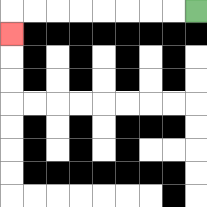{'start': '[8, 0]', 'end': '[0, 1]', 'path_directions': 'L,L,L,L,L,L,L,L,D', 'path_coordinates': '[[8, 0], [7, 0], [6, 0], [5, 0], [4, 0], [3, 0], [2, 0], [1, 0], [0, 0], [0, 1]]'}